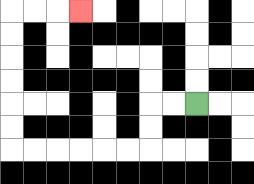{'start': '[8, 4]', 'end': '[3, 0]', 'path_directions': 'L,L,D,D,L,L,L,L,L,L,U,U,U,U,U,U,R,R,R', 'path_coordinates': '[[8, 4], [7, 4], [6, 4], [6, 5], [6, 6], [5, 6], [4, 6], [3, 6], [2, 6], [1, 6], [0, 6], [0, 5], [0, 4], [0, 3], [0, 2], [0, 1], [0, 0], [1, 0], [2, 0], [3, 0]]'}